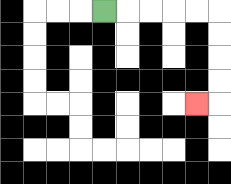{'start': '[4, 0]', 'end': '[8, 4]', 'path_directions': 'R,R,R,R,R,D,D,D,D,L', 'path_coordinates': '[[4, 0], [5, 0], [6, 0], [7, 0], [8, 0], [9, 0], [9, 1], [9, 2], [9, 3], [9, 4], [8, 4]]'}